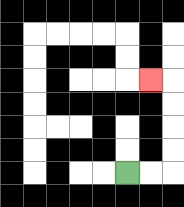{'start': '[5, 7]', 'end': '[6, 3]', 'path_directions': 'R,R,U,U,U,U,L', 'path_coordinates': '[[5, 7], [6, 7], [7, 7], [7, 6], [7, 5], [7, 4], [7, 3], [6, 3]]'}